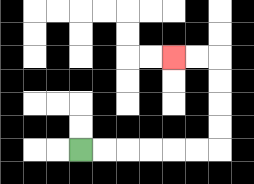{'start': '[3, 6]', 'end': '[7, 2]', 'path_directions': 'R,R,R,R,R,R,U,U,U,U,L,L', 'path_coordinates': '[[3, 6], [4, 6], [5, 6], [6, 6], [7, 6], [8, 6], [9, 6], [9, 5], [9, 4], [9, 3], [9, 2], [8, 2], [7, 2]]'}